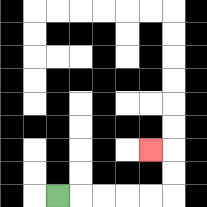{'start': '[2, 8]', 'end': '[6, 6]', 'path_directions': 'R,R,R,R,R,U,U,L', 'path_coordinates': '[[2, 8], [3, 8], [4, 8], [5, 8], [6, 8], [7, 8], [7, 7], [7, 6], [6, 6]]'}